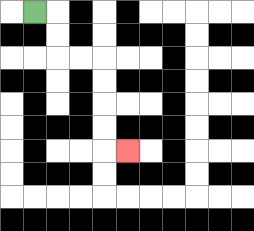{'start': '[1, 0]', 'end': '[5, 6]', 'path_directions': 'R,D,D,R,R,D,D,D,D,R', 'path_coordinates': '[[1, 0], [2, 0], [2, 1], [2, 2], [3, 2], [4, 2], [4, 3], [4, 4], [4, 5], [4, 6], [5, 6]]'}